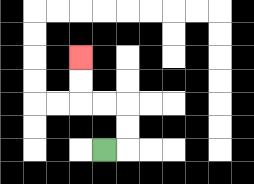{'start': '[4, 6]', 'end': '[3, 2]', 'path_directions': 'R,U,U,L,L,U,U', 'path_coordinates': '[[4, 6], [5, 6], [5, 5], [5, 4], [4, 4], [3, 4], [3, 3], [3, 2]]'}